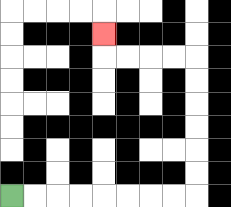{'start': '[0, 8]', 'end': '[4, 1]', 'path_directions': 'R,R,R,R,R,R,R,R,U,U,U,U,U,U,L,L,L,L,U', 'path_coordinates': '[[0, 8], [1, 8], [2, 8], [3, 8], [4, 8], [5, 8], [6, 8], [7, 8], [8, 8], [8, 7], [8, 6], [8, 5], [8, 4], [8, 3], [8, 2], [7, 2], [6, 2], [5, 2], [4, 2], [4, 1]]'}